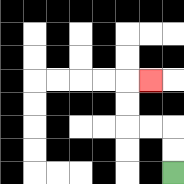{'start': '[7, 7]', 'end': '[6, 3]', 'path_directions': 'U,U,L,L,U,U,R', 'path_coordinates': '[[7, 7], [7, 6], [7, 5], [6, 5], [5, 5], [5, 4], [5, 3], [6, 3]]'}